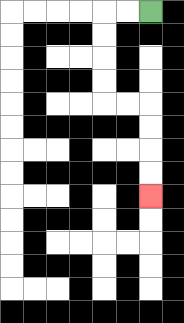{'start': '[6, 0]', 'end': '[6, 8]', 'path_directions': 'L,L,D,D,D,D,R,R,D,D,D,D', 'path_coordinates': '[[6, 0], [5, 0], [4, 0], [4, 1], [4, 2], [4, 3], [4, 4], [5, 4], [6, 4], [6, 5], [6, 6], [6, 7], [6, 8]]'}